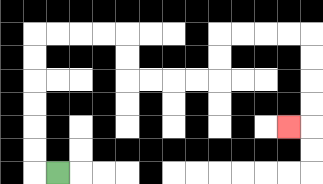{'start': '[2, 7]', 'end': '[12, 5]', 'path_directions': 'L,U,U,U,U,U,U,R,R,R,R,D,D,R,R,R,R,U,U,R,R,R,R,D,D,D,D,L', 'path_coordinates': '[[2, 7], [1, 7], [1, 6], [1, 5], [1, 4], [1, 3], [1, 2], [1, 1], [2, 1], [3, 1], [4, 1], [5, 1], [5, 2], [5, 3], [6, 3], [7, 3], [8, 3], [9, 3], [9, 2], [9, 1], [10, 1], [11, 1], [12, 1], [13, 1], [13, 2], [13, 3], [13, 4], [13, 5], [12, 5]]'}